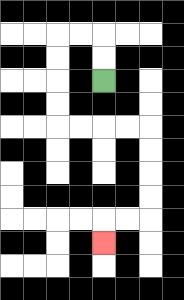{'start': '[4, 3]', 'end': '[4, 10]', 'path_directions': 'U,U,L,L,D,D,D,D,R,R,R,R,D,D,D,D,L,L,D', 'path_coordinates': '[[4, 3], [4, 2], [4, 1], [3, 1], [2, 1], [2, 2], [2, 3], [2, 4], [2, 5], [3, 5], [4, 5], [5, 5], [6, 5], [6, 6], [6, 7], [6, 8], [6, 9], [5, 9], [4, 9], [4, 10]]'}